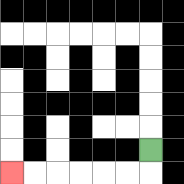{'start': '[6, 6]', 'end': '[0, 7]', 'path_directions': 'D,L,L,L,L,L,L', 'path_coordinates': '[[6, 6], [6, 7], [5, 7], [4, 7], [3, 7], [2, 7], [1, 7], [0, 7]]'}